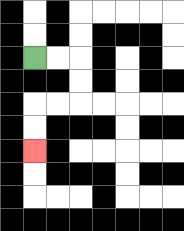{'start': '[1, 2]', 'end': '[1, 6]', 'path_directions': 'R,R,D,D,L,L,D,D', 'path_coordinates': '[[1, 2], [2, 2], [3, 2], [3, 3], [3, 4], [2, 4], [1, 4], [1, 5], [1, 6]]'}